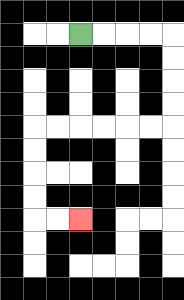{'start': '[3, 1]', 'end': '[3, 9]', 'path_directions': 'R,R,R,R,D,D,D,D,L,L,L,L,L,L,D,D,D,D,R,R', 'path_coordinates': '[[3, 1], [4, 1], [5, 1], [6, 1], [7, 1], [7, 2], [7, 3], [7, 4], [7, 5], [6, 5], [5, 5], [4, 5], [3, 5], [2, 5], [1, 5], [1, 6], [1, 7], [1, 8], [1, 9], [2, 9], [3, 9]]'}